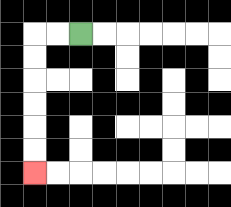{'start': '[3, 1]', 'end': '[1, 7]', 'path_directions': 'L,L,D,D,D,D,D,D', 'path_coordinates': '[[3, 1], [2, 1], [1, 1], [1, 2], [1, 3], [1, 4], [1, 5], [1, 6], [1, 7]]'}